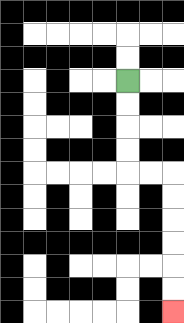{'start': '[5, 3]', 'end': '[7, 13]', 'path_directions': 'D,D,D,D,R,R,D,D,D,D,D,D', 'path_coordinates': '[[5, 3], [5, 4], [5, 5], [5, 6], [5, 7], [6, 7], [7, 7], [7, 8], [7, 9], [7, 10], [7, 11], [7, 12], [7, 13]]'}